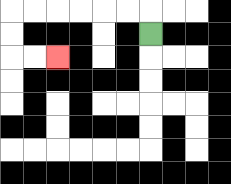{'start': '[6, 1]', 'end': '[2, 2]', 'path_directions': 'U,L,L,L,L,L,L,D,D,R,R', 'path_coordinates': '[[6, 1], [6, 0], [5, 0], [4, 0], [3, 0], [2, 0], [1, 0], [0, 0], [0, 1], [0, 2], [1, 2], [2, 2]]'}